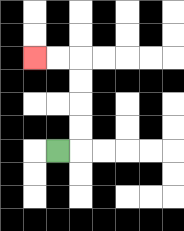{'start': '[2, 6]', 'end': '[1, 2]', 'path_directions': 'R,U,U,U,U,L,L', 'path_coordinates': '[[2, 6], [3, 6], [3, 5], [3, 4], [3, 3], [3, 2], [2, 2], [1, 2]]'}